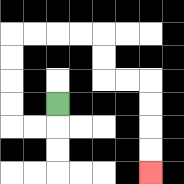{'start': '[2, 4]', 'end': '[6, 7]', 'path_directions': 'D,L,L,U,U,U,U,R,R,R,R,D,D,R,R,D,D,D,D', 'path_coordinates': '[[2, 4], [2, 5], [1, 5], [0, 5], [0, 4], [0, 3], [0, 2], [0, 1], [1, 1], [2, 1], [3, 1], [4, 1], [4, 2], [4, 3], [5, 3], [6, 3], [6, 4], [6, 5], [6, 6], [6, 7]]'}